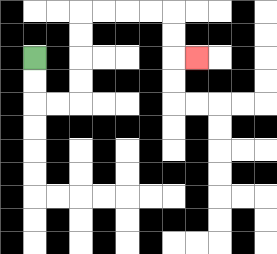{'start': '[1, 2]', 'end': '[8, 2]', 'path_directions': 'D,D,R,R,U,U,U,U,R,R,R,R,D,D,R', 'path_coordinates': '[[1, 2], [1, 3], [1, 4], [2, 4], [3, 4], [3, 3], [3, 2], [3, 1], [3, 0], [4, 0], [5, 0], [6, 0], [7, 0], [7, 1], [7, 2], [8, 2]]'}